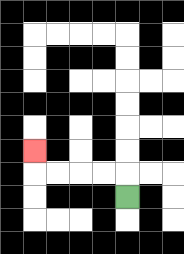{'start': '[5, 8]', 'end': '[1, 6]', 'path_directions': 'U,L,L,L,L,U', 'path_coordinates': '[[5, 8], [5, 7], [4, 7], [3, 7], [2, 7], [1, 7], [1, 6]]'}